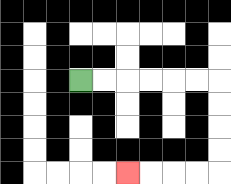{'start': '[3, 3]', 'end': '[5, 7]', 'path_directions': 'R,R,R,R,R,R,D,D,D,D,L,L,L,L', 'path_coordinates': '[[3, 3], [4, 3], [5, 3], [6, 3], [7, 3], [8, 3], [9, 3], [9, 4], [9, 5], [9, 6], [9, 7], [8, 7], [7, 7], [6, 7], [5, 7]]'}